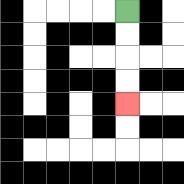{'start': '[5, 0]', 'end': '[5, 4]', 'path_directions': 'D,D,D,D', 'path_coordinates': '[[5, 0], [5, 1], [5, 2], [5, 3], [5, 4]]'}